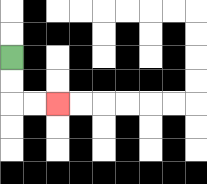{'start': '[0, 2]', 'end': '[2, 4]', 'path_directions': 'D,D,R,R', 'path_coordinates': '[[0, 2], [0, 3], [0, 4], [1, 4], [2, 4]]'}